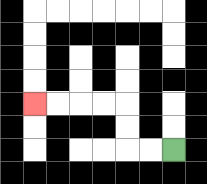{'start': '[7, 6]', 'end': '[1, 4]', 'path_directions': 'L,L,U,U,L,L,L,L', 'path_coordinates': '[[7, 6], [6, 6], [5, 6], [5, 5], [5, 4], [4, 4], [3, 4], [2, 4], [1, 4]]'}